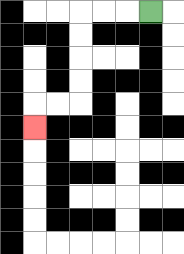{'start': '[6, 0]', 'end': '[1, 5]', 'path_directions': 'L,L,L,D,D,D,D,L,L,D', 'path_coordinates': '[[6, 0], [5, 0], [4, 0], [3, 0], [3, 1], [3, 2], [3, 3], [3, 4], [2, 4], [1, 4], [1, 5]]'}